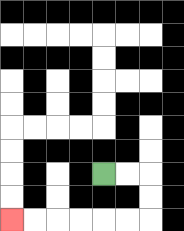{'start': '[4, 7]', 'end': '[0, 9]', 'path_directions': 'R,R,D,D,L,L,L,L,L,L', 'path_coordinates': '[[4, 7], [5, 7], [6, 7], [6, 8], [6, 9], [5, 9], [4, 9], [3, 9], [2, 9], [1, 9], [0, 9]]'}